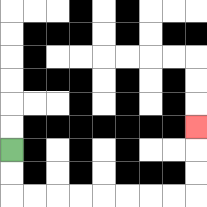{'start': '[0, 6]', 'end': '[8, 5]', 'path_directions': 'D,D,R,R,R,R,R,R,R,R,U,U,U', 'path_coordinates': '[[0, 6], [0, 7], [0, 8], [1, 8], [2, 8], [3, 8], [4, 8], [5, 8], [6, 8], [7, 8], [8, 8], [8, 7], [8, 6], [8, 5]]'}